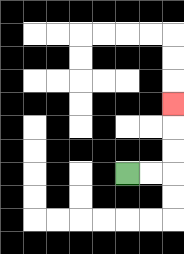{'start': '[5, 7]', 'end': '[7, 4]', 'path_directions': 'R,R,U,U,U', 'path_coordinates': '[[5, 7], [6, 7], [7, 7], [7, 6], [7, 5], [7, 4]]'}